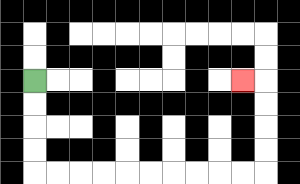{'start': '[1, 3]', 'end': '[10, 3]', 'path_directions': 'D,D,D,D,R,R,R,R,R,R,R,R,R,R,U,U,U,U,L', 'path_coordinates': '[[1, 3], [1, 4], [1, 5], [1, 6], [1, 7], [2, 7], [3, 7], [4, 7], [5, 7], [6, 7], [7, 7], [8, 7], [9, 7], [10, 7], [11, 7], [11, 6], [11, 5], [11, 4], [11, 3], [10, 3]]'}